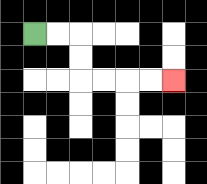{'start': '[1, 1]', 'end': '[7, 3]', 'path_directions': 'R,R,D,D,R,R,R,R', 'path_coordinates': '[[1, 1], [2, 1], [3, 1], [3, 2], [3, 3], [4, 3], [5, 3], [6, 3], [7, 3]]'}